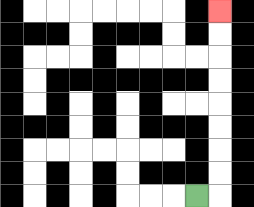{'start': '[8, 8]', 'end': '[9, 0]', 'path_directions': 'R,U,U,U,U,U,U,U,U', 'path_coordinates': '[[8, 8], [9, 8], [9, 7], [9, 6], [9, 5], [9, 4], [9, 3], [9, 2], [9, 1], [9, 0]]'}